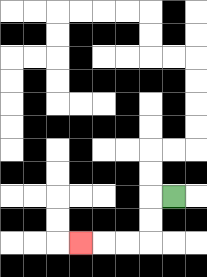{'start': '[7, 8]', 'end': '[3, 10]', 'path_directions': 'L,D,D,L,L,L', 'path_coordinates': '[[7, 8], [6, 8], [6, 9], [6, 10], [5, 10], [4, 10], [3, 10]]'}